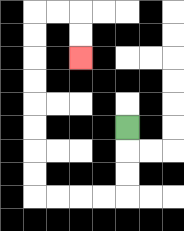{'start': '[5, 5]', 'end': '[3, 2]', 'path_directions': 'D,D,D,L,L,L,L,U,U,U,U,U,U,U,U,R,R,D,D', 'path_coordinates': '[[5, 5], [5, 6], [5, 7], [5, 8], [4, 8], [3, 8], [2, 8], [1, 8], [1, 7], [1, 6], [1, 5], [1, 4], [1, 3], [1, 2], [1, 1], [1, 0], [2, 0], [3, 0], [3, 1], [3, 2]]'}